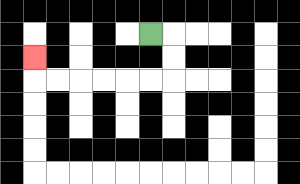{'start': '[6, 1]', 'end': '[1, 2]', 'path_directions': 'R,D,D,L,L,L,L,L,L,U', 'path_coordinates': '[[6, 1], [7, 1], [7, 2], [7, 3], [6, 3], [5, 3], [4, 3], [3, 3], [2, 3], [1, 3], [1, 2]]'}